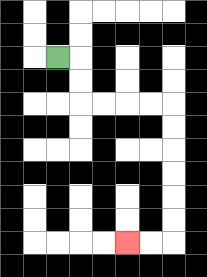{'start': '[2, 2]', 'end': '[5, 10]', 'path_directions': 'R,D,D,R,R,R,R,D,D,D,D,D,D,L,L', 'path_coordinates': '[[2, 2], [3, 2], [3, 3], [3, 4], [4, 4], [5, 4], [6, 4], [7, 4], [7, 5], [7, 6], [7, 7], [7, 8], [7, 9], [7, 10], [6, 10], [5, 10]]'}